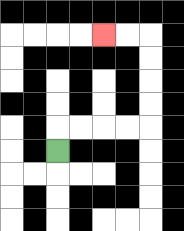{'start': '[2, 6]', 'end': '[4, 1]', 'path_directions': 'U,R,R,R,R,U,U,U,U,L,L', 'path_coordinates': '[[2, 6], [2, 5], [3, 5], [4, 5], [5, 5], [6, 5], [6, 4], [6, 3], [6, 2], [6, 1], [5, 1], [4, 1]]'}